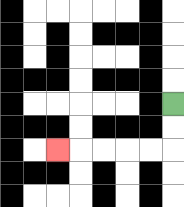{'start': '[7, 4]', 'end': '[2, 6]', 'path_directions': 'D,D,L,L,L,L,L', 'path_coordinates': '[[7, 4], [7, 5], [7, 6], [6, 6], [5, 6], [4, 6], [3, 6], [2, 6]]'}